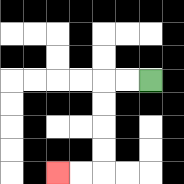{'start': '[6, 3]', 'end': '[2, 7]', 'path_directions': 'L,L,D,D,D,D,L,L', 'path_coordinates': '[[6, 3], [5, 3], [4, 3], [4, 4], [4, 5], [4, 6], [4, 7], [3, 7], [2, 7]]'}